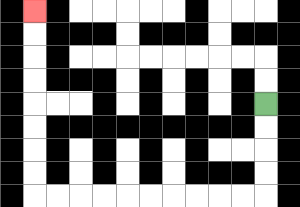{'start': '[11, 4]', 'end': '[1, 0]', 'path_directions': 'D,D,D,D,L,L,L,L,L,L,L,L,L,L,U,U,U,U,U,U,U,U', 'path_coordinates': '[[11, 4], [11, 5], [11, 6], [11, 7], [11, 8], [10, 8], [9, 8], [8, 8], [7, 8], [6, 8], [5, 8], [4, 8], [3, 8], [2, 8], [1, 8], [1, 7], [1, 6], [1, 5], [1, 4], [1, 3], [1, 2], [1, 1], [1, 0]]'}